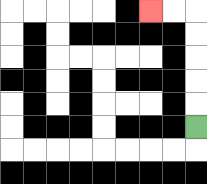{'start': '[8, 5]', 'end': '[6, 0]', 'path_directions': 'U,U,U,U,U,L,L', 'path_coordinates': '[[8, 5], [8, 4], [8, 3], [8, 2], [8, 1], [8, 0], [7, 0], [6, 0]]'}